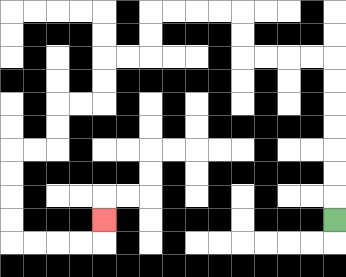{'start': '[14, 9]', 'end': '[4, 9]', 'path_directions': 'U,U,U,U,U,U,U,L,L,L,L,U,U,L,L,L,L,D,D,L,L,D,D,L,L,D,D,L,L,D,D,D,D,R,R,R,R,U', 'path_coordinates': '[[14, 9], [14, 8], [14, 7], [14, 6], [14, 5], [14, 4], [14, 3], [14, 2], [13, 2], [12, 2], [11, 2], [10, 2], [10, 1], [10, 0], [9, 0], [8, 0], [7, 0], [6, 0], [6, 1], [6, 2], [5, 2], [4, 2], [4, 3], [4, 4], [3, 4], [2, 4], [2, 5], [2, 6], [1, 6], [0, 6], [0, 7], [0, 8], [0, 9], [0, 10], [1, 10], [2, 10], [3, 10], [4, 10], [4, 9]]'}